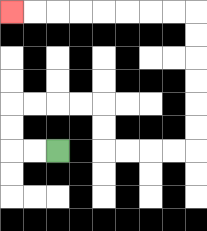{'start': '[2, 6]', 'end': '[0, 0]', 'path_directions': 'L,L,U,U,R,R,R,R,D,D,R,R,R,R,U,U,U,U,U,U,L,L,L,L,L,L,L,L', 'path_coordinates': '[[2, 6], [1, 6], [0, 6], [0, 5], [0, 4], [1, 4], [2, 4], [3, 4], [4, 4], [4, 5], [4, 6], [5, 6], [6, 6], [7, 6], [8, 6], [8, 5], [8, 4], [8, 3], [8, 2], [8, 1], [8, 0], [7, 0], [6, 0], [5, 0], [4, 0], [3, 0], [2, 0], [1, 0], [0, 0]]'}